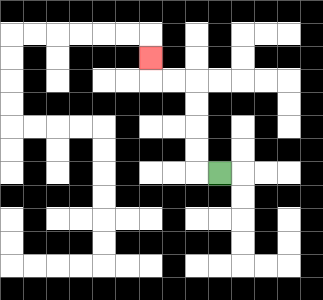{'start': '[9, 7]', 'end': '[6, 2]', 'path_directions': 'L,U,U,U,U,L,L,U', 'path_coordinates': '[[9, 7], [8, 7], [8, 6], [8, 5], [8, 4], [8, 3], [7, 3], [6, 3], [6, 2]]'}